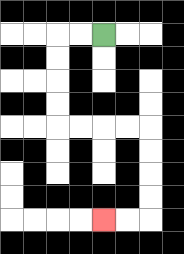{'start': '[4, 1]', 'end': '[4, 9]', 'path_directions': 'L,L,D,D,D,D,R,R,R,R,D,D,D,D,L,L', 'path_coordinates': '[[4, 1], [3, 1], [2, 1], [2, 2], [2, 3], [2, 4], [2, 5], [3, 5], [4, 5], [5, 5], [6, 5], [6, 6], [6, 7], [6, 8], [6, 9], [5, 9], [4, 9]]'}